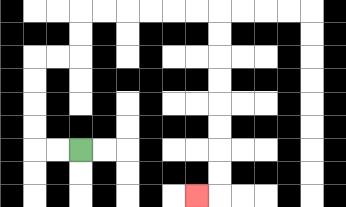{'start': '[3, 6]', 'end': '[8, 8]', 'path_directions': 'L,L,U,U,U,U,R,R,U,U,R,R,R,R,R,R,D,D,D,D,D,D,D,D,L', 'path_coordinates': '[[3, 6], [2, 6], [1, 6], [1, 5], [1, 4], [1, 3], [1, 2], [2, 2], [3, 2], [3, 1], [3, 0], [4, 0], [5, 0], [6, 0], [7, 0], [8, 0], [9, 0], [9, 1], [9, 2], [9, 3], [9, 4], [9, 5], [9, 6], [9, 7], [9, 8], [8, 8]]'}